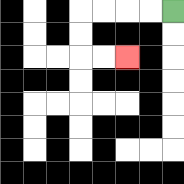{'start': '[7, 0]', 'end': '[5, 2]', 'path_directions': 'L,L,L,L,D,D,R,R', 'path_coordinates': '[[7, 0], [6, 0], [5, 0], [4, 0], [3, 0], [3, 1], [3, 2], [4, 2], [5, 2]]'}